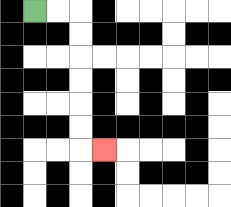{'start': '[1, 0]', 'end': '[4, 6]', 'path_directions': 'R,R,D,D,D,D,D,D,R', 'path_coordinates': '[[1, 0], [2, 0], [3, 0], [3, 1], [3, 2], [3, 3], [3, 4], [3, 5], [3, 6], [4, 6]]'}